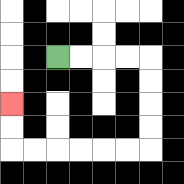{'start': '[2, 2]', 'end': '[0, 4]', 'path_directions': 'R,R,R,R,D,D,D,D,L,L,L,L,L,L,U,U', 'path_coordinates': '[[2, 2], [3, 2], [4, 2], [5, 2], [6, 2], [6, 3], [6, 4], [6, 5], [6, 6], [5, 6], [4, 6], [3, 6], [2, 6], [1, 6], [0, 6], [0, 5], [0, 4]]'}